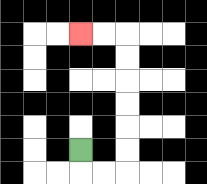{'start': '[3, 6]', 'end': '[3, 1]', 'path_directions': 'D,R,R,U,U,U,U,U,U,L,L', 'path_coordinates': '[[3, 6], [3, 7], [4, 7], [5, 7], [5, 6], [5, 5], [5, 4], [5, 3], [5, 2], [5, 1], [4, 1], [3, 1]]'}